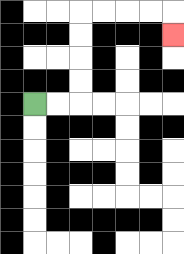{'start': '[1, 4]', 'end': '[7, 1]', 'path_directions': 'R,R,U,U,U,U,R,R,R,R,D', 'path_coordinates': '[[1, 4], [2, 4], [3, 4], [3, 3], [3, 2], [3, 1], [3, 0], [4, 0], [5, 0], [6, 0], [7, 0], [7, 1]]'}